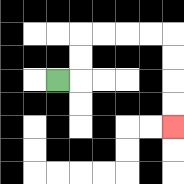{'start': '[2, 3]', 'end': '[7, 5]', 'path_directions': 'R,U,U,R,R,R,R,D,D,D,D', 'path_coordinates': '[[2, 3], [3, 3], [3, 2], [3, 1], [4, 1], [5, 1], [6, 1], [7, 1], [7, 2], [7, 3], [7, 4], [7, 5]]'}